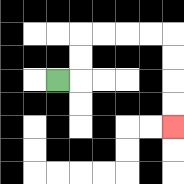{'start': '[2, 3]', 'end': '[7, 5]', 'path_directions': 'R,U,U,R,R,R,R,D,D,D,D', 'path_coordinates': '[[2, 3], [3, 3], [3, 2], [3, 1], [4, 1], [5, 1], [6, 1], [7, 1], [7, 2], [7, 3], [7, 4], [7, 5]]'}